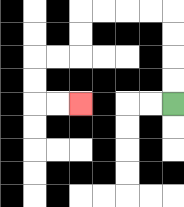{'start': '[7, 4]', 'end': '[3, 4]', 'path_directions': 'U,U,U,U,L,L,L,L,D,D,L,L,D,D,R,R', 'path_coordinates': '[[7, 4], [7, 3], [7, 2], [7, 1], [7, 0], [6, 0], [5, 0], [4, 0], [3, 0], [3, 1], [3, 2], [2, 2], [1, 2], [1, 3], [1, 4], [2, 4], [3, 4]]'}